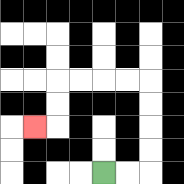{'start': '[4, 7]', 'end': '[1, 5]', 'path_directions': 'R,R,U,U,U,U,L,L,L,L,D,D,L', 'path_coordinates': '[[4, 7], [5, 7], [6, 7], [6, 6], [6, 5], [6, 4], [6, 3], [5, 3], [4, 3], [3, 3], [2, 3], [2, 4], [2, 5], [1, 5]]'}